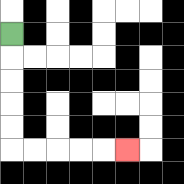{'start': '[0, 1]', 'end': '[5, 6]', 'path_directions': 'D,D,D,D,D,R,R,R,R,R', 'path_coordinates': '[[0, 1], [0, 2], [0, 3], [0, 4], [0, 5], [0, 6], [1, 6], [2, 6], [3, 6], [4, 6], [5, 6]]'}